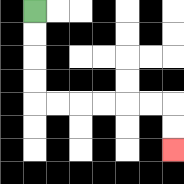{'start': '[1, 0]', 'end': '[7, 6]', 'path_directions': 'D,D,D,D,R,R,R,R,R,R,D,D', 'path_coordinates': '[[1, 0], [1, 1], [1, 2], [1, 3], [1, 4], [2, 4], [3, 4], [4, 4], [5, 4], [6, 4], [7, 4], [7, 5], [7, 6]]'}